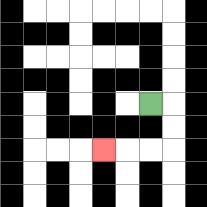{'start': '[6, 4]', 'end': '[4, 6]', 'path_directions': 'R,D,D,L,L,L', 'path_coordinates': '[[6, 4], [7, 4], [7, 5], [7, 6], [6, 6], [5, 6], [4, 6]]'}